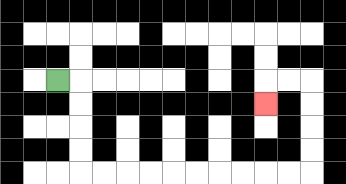{'start': '[2, 3]', 'end': '[11, 4]', 'path_directions': 'R,D,D,D,D,R,R,R,R,R,R,R,R,R,R,U,U,U,U,L,L,D', 'path_coordinates': '[[2, 3], [3, 3], [3, 4], [3, 5], [3, 6], [3, 7], [4, 7], [5, 7], [6, 7], [7, 7], [8, 7], [9, 7], [10, 7], [11, 7], [12, 7], [13, 7], [13, 6], [13, 5], [13, 4], [13, 3], [12, 3], [11, 3], [11, 4]]'}